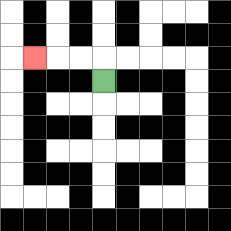{'start': '[4, 3]', 'end': '[1, 2]', 'path_directions': 'U,L,L,L', 'path_coordinates': '[[4, 3], [4, 2], [3, 2], [2, 2], [1, 2]]'}